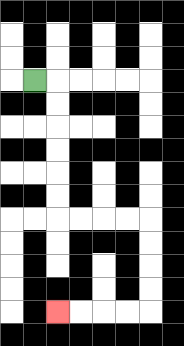{'start': '[1, 3]', 'end': '[2, 13]', 'path_directions': 'R,D,D,D,D,D,D,R,R,R,R,D,D,D,D,L,L,L,L', 'path_coordinates': '[[1, 3], [2, 3], [2, 4], [2, 5], [2, 6], [2, 7], [2, 8], [2, 9], [3, 9], [4, 9], [5, 9], [6, 9], [6, 10], [6, 11], [6, 12], [6, 13], [5, 13], [4, 13], [3, 13], [2, 13]]'}